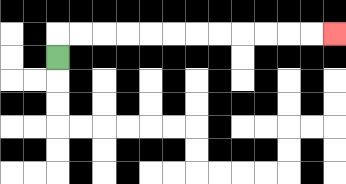{'start': '[2, 2]', 'end': '[14, 1]', 'path_directions': 'U,R,R,R,R,R,R,R,R,R,R,R,R', 'path_coordinates': '[[2, 2], [2, 1], [3, 1], [4, 1], [5, 1], [6, 1], [7, 1], [8, 1], [9, 1], [10, 1], [11, 1], [12, 1], [13, 1], [14, 1]]'}